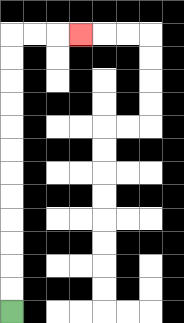{'start': '[0, 13]', 'end': '[3, 1]', 'path_directions': 'U,U,U,U,U,U,U,U,U,U,U,U,R,R,R', 'path_coordinates': '[[0, 13], [0, 12], [0, 11], [0, 10], [0, 9], [0, 8], [0, 7], [0, 6], [0, 5], [0, 4], [0, 3], [0, 2], [0, 1], [1, 1], [2, 1], [3, 1]]'}